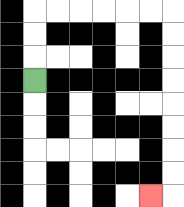{'start': '[1, 3]', 'end': '[6, 8]', 'path_directions': 'U,U,U,R,R,R,R,R,R,D,D,D,D,D,D,D,D,L', 'path_coordinates': '[[1, 3], [1, 2], [1, 1], [1, 0], [2, 0], [3, 0], [4, 0], [5, 0], [6, 0], [7, 0], [7, 1], [7, 2], [7, 3], [7, 4], [7, 5], [7, 6], [7, 7], [7, 8], [6, 8]]'}